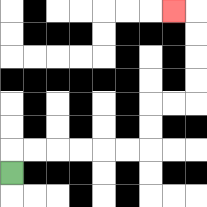{'start': '[0, 7]', 'end': '[7, 0]', 'path_directions': 'U,R,R,R,R,R,R,U,U,R,R,U,U,U,U,L', 'path_coordinates': '[[0, 7], [0, 6], [1, 6], [2, 6], [3, 6], [4, 6], [5, 6], [6, 6], [6, 5], [6, 4], [7, 4], [8, 4], [8, 3], [8, 2], [8, 1], [8, 0], [7, 0]]'}